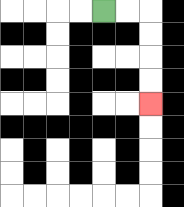{'start': '[4, 0]', 'end': '[6, 4]', 'path_directions': 'R,R,D,D,D,D', 'path_coordinates': '[[4, 0], [5, 0], [6, 0], [6, 1], [6, 2], [6, 3], [6, 4]]'}